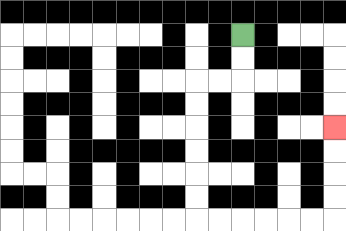{'start': '[10, 1]', 'end': '[14, 5]', 'path_directions': 'D,D,L,L,D,D,D,D,D,D,R,R,R,R,R,R,U,U,U,U', 'path_coordinates': '[[10, 1], [10, 2], [10, 3], [9, 3], [8, 3], [8, 4], [8, 5], [8, 6], [8, 7], [8, 8], [8, 9], [9, 9], [10, 9], [11, 9], [12, 9], [13, 9], [14, 9], [14, 8], [14, 7], [14, 6], [14, 5]]'}